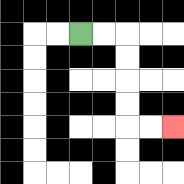{'start': '[3, 1]', 'end': '[7, 5]', 'path_directions': 'R,R,D,D,D,D,R,R', 'path_coordinates': '[[3, 1], [4, 1], [5, 1], [5, 2], [5, 3], [5, 4], [5, 5], [6, 5], [7, 5]]'}